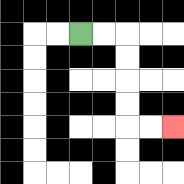{'start': '[3, 1]', 'end': '[7, 5]', 'path_directions': 'R,R,D,D,D,D,R,R', 'path_coordinates': '[[3, 1], [4, 1], [5, 1], [5, 2], [5, 3], [5, 4], [5, 5], [6, 5], [7, 5]]'}